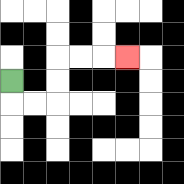{'start': '[0, 3]', 'end': '[5, 2]', 'path_directions': 'D,R,R,U,U,R,R,R', 'path_coordinates': '[[0, 3], [0, 4], [1, 4], [2, 4], [2, 3], [2, 2], [3, 2], [4, 2], [5, 2]]'}